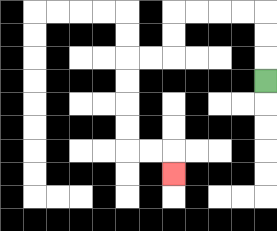{'start': '[11, 3]', 'end': '[7, 7]', 'path_directions': 'U,U,U,L,L,L,L,D,D,L,L,D,D,D,D,R,R,D', 'path_coordinates': '[[11, 3], [11, 2], [11, 1], [11, 0], [10, 0], [9, 0], [8, 0], [7, 0], [7, 1], [7, 2], [6, 2], [5, 2], [5, 3], [5, 4], [5, 5], [5, 6], [6, 6], [7, 6], [7, 7]]'}